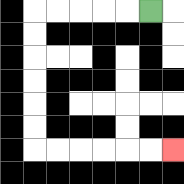{'start': '[6, 0]', 'end': '[7, 6]', 'path_directions': 'L,L,L,L,L,D,D,D,D,D,D,R,R,R,R,R,R', 'path_coordinates': '[[6, 0], [5, 0], [4, 0], [3, 0], [2, 0], [1, 0], [1, 1], [1, 2], [1, 3], [1, 4], [1, 5], [1, 6], [2, 6], [3, 6], [4, 6], [5, 6], [6, 6], [7, 6]]'}